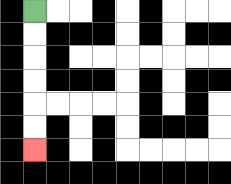{'start': '[1, 0]', 'end': '[1, 6]', 'path_directions': 'D,D,D,D,D,D', 'path_coordinates': '[[1, 0], [1, 1], [1, 2], [1, 3], [1, 4], [1, 5], [1, 6]]'}